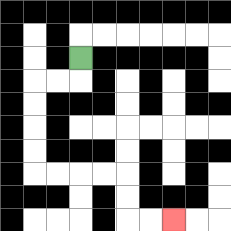{'start': '[3, 2]', 'end': '[7, 9]', 'path_directions': 'D,L,L,D,D,D,D,R,R,R,R,D,D,R,R', 'path_coordinates': '[[3, 2], [3, 3], [2, 3], [1, 3], [1, 4], [1, 5], [1, 6], [1, 7], [2, 7], [3, 7], [4, 7], [5, 7], [5, 8], [5, 9], [6, 9], [7, 9]]'}